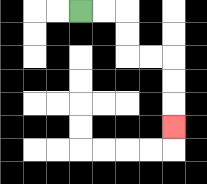{'start': '[3, 0]', 'end': '[7, 5]', 'path_directions': 'R,R,D,D,R,R,D,D,D', 'path_coordinates': '[[3, 0], [4, 0], [5, 0], [5, 1], [5, 2], [6, 2], [7, 2], [7, 3], [7, 4], [7, 5]]'}